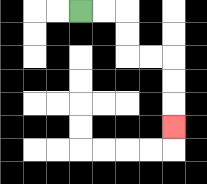{'start': '[3, 0]', 'end': '[7, 5]', 'path_directions': 'R,R,D,D,R,R,D,D,D', 'path_coordinates': '[[3, 0], [4, 0], [5, 0], [5, 1], [5, 2], [6, 2], [7, 2], [7, 3], [7, 4], [7, 5]]'}